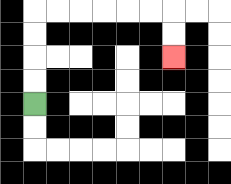{'start': '[1, 4]', 'end': '[7, 2]', 'path_directions': 'U,U,U,U,R,R,R,R,R,R,D,D', 'path_coordinates': '[[1, 4], [1, 3], [1, 2], [1, 1], [1, 0], [2, 0], [3, 0], [4, 0], [5, 0], [6, 0], [7, 0], [7, 1], [7, 2]]'}